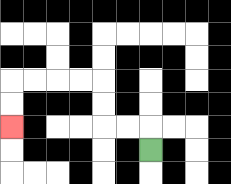{'start': '[6, 6]', 'end': '[0, 5]', 'path_directions': 'U,L,L,U,U,L,L,L,L,D,D', 'path_coordinates': '[[6, 6], [6, 5], [5, 5], [4, 5], [4, 4], [4, 3], [3, 3], [2, 3], [1, 3], [0, 3], [0, 4], [0, 5]]'}